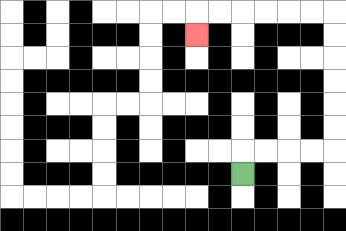{'start': '[10, 7]', 'end': '[8, 1]', 'path_directions': 'U,R,R,R,R,U,U,U,U,U,U,L,L,L,L,L,L,D', 'path_coordinates': '[[10, 7], [10, 6], [11, 6], [12, 6], [13, 6], [14, 6], [14, 5], [14, 4], [14, 3], [14, 2], [14, 1], [14, 0], [13, 0], [12, 0], [11, 0], [10, 0], [9, 0], [8, 0], [8, 1]]'}